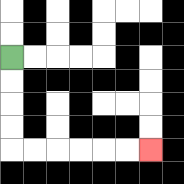{'start': '[0, 2]', 'end': '[6, 6]', 'path_directions': 'D,D,D,D,R,R,R,R,R,R', 'path_coordinates': '[[0, 2], [0, 3], [0, 4], [0, 5], [0, 6], [1, 6], [2, 6], [3, 6], [4, 6], [5, 6], [6, 6]]'}